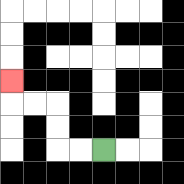{'start': '[4, 6]', 'end': '[0, 3]', 'path_directions': 'L,L,U,U,L,L,U', 'path_coordinates': '[[4, 6], [3, 6], [2, 6], [2, 5], [2, 4], [1, 4], [0, 4], [0, 3]]'}